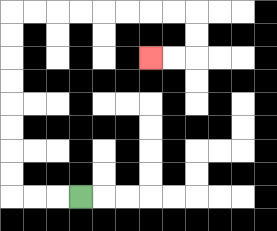{'start': '[3, 8]', 'end': '[6, 2]', 'path_directions': 'L,L,L,U,U,U,U,U,U,U,U,R,R,R,R,R,R,R,R,D,D,L,L', 'path_coordinates': '[[3, 8], [2, 8], [1, 8], [0, 8], [0, 7], [0, 6], [0, 5], [0, 4], [0, 3], [0, 2], [0, 1], [0, 0], [1, 0], [2, 0], [3, 0], [4, 0], [5, 0], [6, 0], [7, 0], [8, 0], [8, 1], [8, 2], [7, 2], [6, 2]]'}